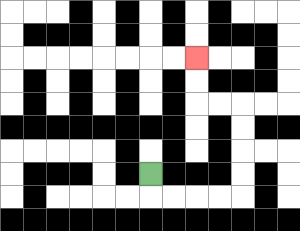{'start': '[6, 7]', 'end': '[8, 2]', 'path_directions': 'D,R,R,R,R,U,U,U,U,L,L,U,U', 'path_coordinates': '[[6, 7], [6, 8], [7, 8], [8, 8], [9, 8], [10, 8], [10, 7], [10, 6], [10, 5], [10, 4], [9, 4], [8, 4], [8, 3], [8, 2]]'}